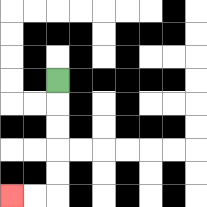{'start': '[2, 3]', 'end': '[0, 8]', 'path_directions': 'D,D,D,D,D,L,L', 'path_coordinates': '[[2, 3], [2, 4], [2, 5], [2, 6], [2, 7], [2, 8], [1, 8], [0, 8]]'}